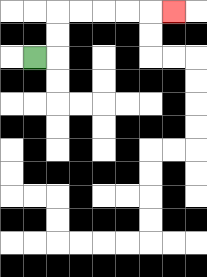{'start': '[1, 2]', 'end': '[7, 0]', 'path_directions': 'R,U,U,R,R,R,R,R', 'path_coordinates': '[[1, 2], [2, 2], [2, 1], [2, 0], [3, 0], [4, 0], [5, 0], [6, 0], [7, 0]]'}